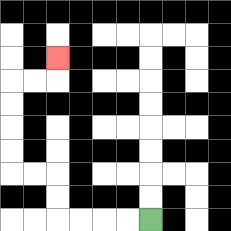{'start': '[6, 9]', 'end': '[2, 2]', 'path_directions': 'L,L,L,L,U,U,L,L,U,U,U,U,R,R,U', 'path_coordinates': '[[6, 9], [5, 9], [4, 9], [3, 9], [2, 9], [2, 8], [2, 7], [1, 7], [0, 7], [0, 6], [0, 5], [0, 4], [0, 3], [1, 3], [2, 3], [2, 2]]'}